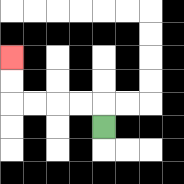{'start': '[4, 5]', 'end': '[0, 2]', 'path_directions': 'U,L,L,L,L,U,U', 'path_coordinates': '[[4, 5], [4, 4], [3, 4], [2, 4], [1, 4], [0, 4], [0, 3], [0, 2]]'}